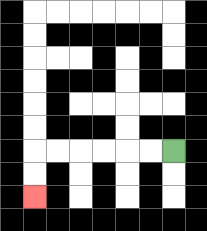{'start': '[7, 6]', 'end': '[1, 8]', 'path_directions': 'L,L,L,L,L,L,D,D', 'path_coordinates': '[[7, 6], [6, 6], [5, 6], [4, 6], [3, 6], [2, 6], [1, 6], [1, 7], [1, 8]]'}